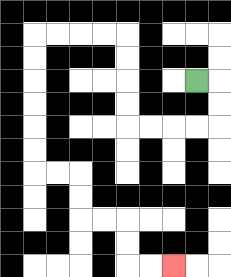{'start': '[8, 3]', 'end': '[7, 11]', 'path_directions': 'R,D,D,L,L,L,L,U,U,U,U,L,L,L,L,D,D,D,D,D,D,R,R,D,D,R,R,D,D,R,R', 'path_coordinates': '[[8, 3], [9, 3], [9, 4], [9, 5], [8, 5], [7, 5], [6, 5], [5, 5], [5, 4], [5, 3], [5, 2], [5, 1], [4, 1], [3, 1], [2, 1], [1, 1], [1, 2], [1, 3], [1, 4], [1, 5], [1, 6], [1, 7], [2, 7], [3, 7], [3, 8], [3, 9], [4, 9], [5, 9], [5, 10], [5, 11], [6, 11], [7, 11]]'}